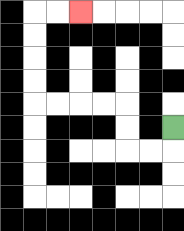{'start': '[7, 5]', 'end': '[3, 0]', 'path_directions': 'D,L,L,U,U,L,L,L,L,U,U,U,U,R,R', 'path_coordinates': '[[7, 5], [7, 6], [6, 6], [5, 6], [5, 5], [5, 4], [4, 4], [3, 4], [2, 4], [1, 4], [1, 3], [1, 2], [1, 1], [1, 0], [2, 0], [3, 0]]'}